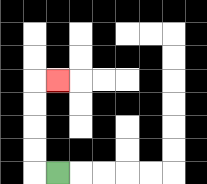{'start': '[2, 7]', 'end': '[2, 3]', 'path_directions': 'L,U,U,U,U,R', 'path_coordinates': '[[2, 7], [1, 7], [1, 6], [1, 5], [1, 4], [1, 3], [2, 3]]'}